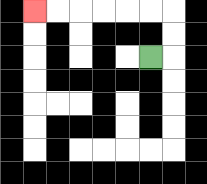{'start': '[6, 2]', 'end': '[1, 0]', 'path_directions': 'R,U,U,L,L,L,L,L,L', 'path_coordinates': '[[6, 2], [7, 2], [7, 1], [7, 0], [6, 0], [5, 0], [4, 0], [3, 0], [2, 0], [1, 0]]'}